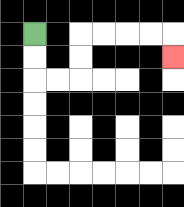{'start': '[1, 1]', 'end': '[7, 2]', 'path_directions': 'D,D,R,R,U,U,R,R,R,R,D', 'path_coordinates': '[[1, 1], [1, 2], [1, 3], [2, 3], [3, 3], [3, 2], [3, 1], [4, 1], [5, 1], [6, 1], [7, 1], [7, 2]]'}